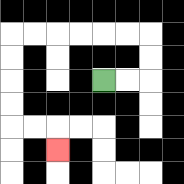{'start': '[4, 3]', 'end': '[2, 6]', 'path_directions': 'R,R,U,U,L,L,L,L,L,L,D,D,D,D,R,R,D', 'path_coordinates': '[[4, 3], [5, 3], [6, 3], [6, 2], [6, 1], [5, 1], [4, 1], [3, 1], [2, 1], [1, 1], [0, 1], [0, 2], [0, 3], [0, 4], [0, 5], [1, 5], [2, 5], [2, 6]]'}